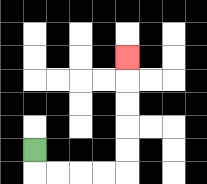{'start': '[1, 6]', 'end': '[5, 2]', 'path_directions': 'D,R,R,R,R,U,U,U,U,U', 'path_coordinates': '[[1, 6], [1, 7], [2, 7], [3, 7], [4, 7], [5, 7], [5, 6], [5, 5], [5, 4], [5, 3], [5, 2]]'}